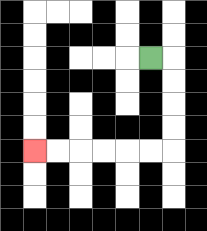{'start': '[6, 2]', 'end': '[1, 6]', 'path_directions': 'R,D,D,D,D,L,L,L,L,L,L', 'path_coordinates': '[[6, 2], [7, 2], [7, 3], [7, 4], [7, 5], [7, 6], [6, 6], [5, 6], [4, 6], [3, 6], [2, 6], [1, 6]]'}